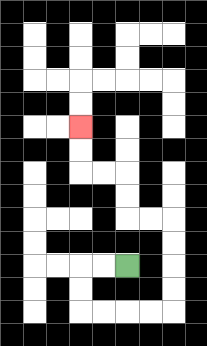{'start': '[5, 11]', 'end': '[3, 5]', 'path_directions': 'L,L,D,D,R,R,R,R,U,U,U,U,L,L,U,U,L,L,U,U', 'path_coordinates': '[[5, 11], [4, 11], [3, 11], [3, 12], [3, 13], [4, 13], [5, 13], [6, 13], [7, 13], [7, 12], [7, 11], [7, 10], [7, 9], [6, 9], [5, 9], [5, 8], [5, 7], [4, 7], [3, 7], [3, 6], [3, 5]]'}